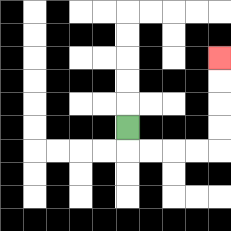{'start': '[5, 5]', 'end': '[9, 2]', 'path_directions': 'D,R,R,R,R,U,U,U,U', 'path_coordinates': '[[5, 5], [5, 6], [6, 6], [7, 6], [8, 6], [9, 6], [9, 5], [9, 4], [9, 3], [9, 2]]'}